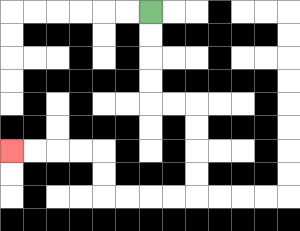{'start': '[6, 0]', 'end': '[0, 6]', 'path_directions': 'D,D,D,D,R,R,D,D,D,D,L,L,L,L,U,U,L,L,L,L', 'path_coordinates': '[[6, 0], [6, 1], [6, 2], [6, 3], [6, 4], [7, 4], [8, 4], [8, 5], [8, 6], [8, 7], [8, 8], [7, 8], [6, 8], [5, 8], [4, 8], [4, 7], [4, 6], [3, 6], [2, 6], [1, 6], [0, 6]]'}